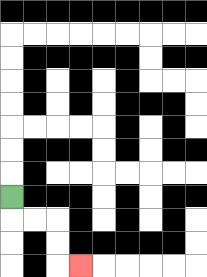{'start': '[0, 8]', 'end': '[3, 11]', 'path_directions': 'D,R,R,D,D,R', 'path_coordinates': '[[0, 8], [0, 9], [1, 9], [2, 9], [2, 10], [2, 11], [3, 11]]'}